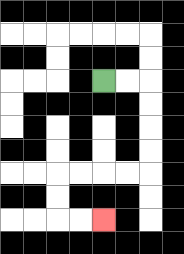{'start': '[4, 3]', 'end': '[4, 9]', 'path_directions': 'R,R,D,D,D,D,L,L,L,L,D,D,R,R', 'path_coordinates': '[[4, 3], [5, 3], [6, 3], [6, 4], [6, 5], [6, 6], [6, 7], [5, 7], [4, 7], [3, 7], [2, 7], [2, 8], [2, 9], [3, 9], [4, 9]]'}